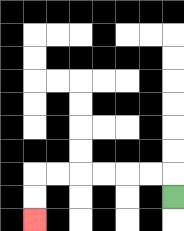{'start': '[7, 8]', 'end': '[1, 9]', 'path_directions': 'U,L,L,L,L,L,L,D,D', 'path_coordinates': '[[7, 8], [7, 7], [6, 7], [5, 7], [4, 7], [3, 7], [2, 7], [1, 7], [1, 8], [1, 9]]'}